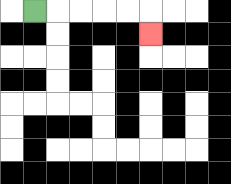{'start': '[1, 0]', 'end': '[6, 1]', 'path_directions': 'R,R,R,R,R,D', 'path_coordinates': '[[1, 0], [2, 0], [3, 0], [4, 0], [5, 0], [6, 0], [6, 1]]'}